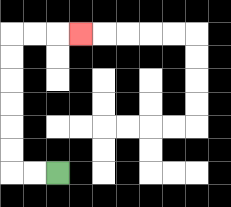{'start': '[2, 7]', 'end': '[3, 1]', 'path_directions': 'L,L,U,U,U,U,U,U,R,R,R', 'path_coordinates': '[[2, 7], [1, 7], [0, 7], [0, 6], [0, 5], [0, 4], [0, 3], [0, 2], [0, 1], [1, 1], [2, 1], [3, 1]]'}